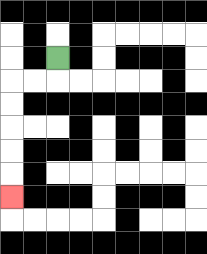{'start': '[2, 2]', 'end': '[0, 8]', 'path_directions': 'D,L,L,D,D,D,D,D', 'path_coordinates': '[[2, 2], [2, 3], [1, 3], [0, 3], [0, 4], [0, 5], [0, 6], [0, 7], [0, 8]]'}